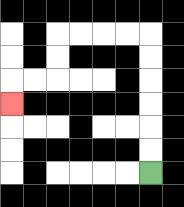{'start': '[6, 7]', 'end': '[0, 4]', 'path_directions': 'U,U,U,U,U,U,L,L,L,L,D,D,L,L,D', 'path_coordinates': '[[6, 7], [6, 6], [6, 5], [6, 4], [6, 3], [6, 2], [6, 1], [5, 1], [4, 1], [3, 1], [2, 1], [2, 2], [2, 3], [1, 3], [0, 3], [0, 4]]'}